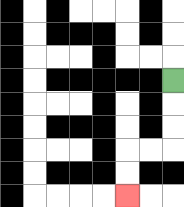{'start': '[7, 3]', 'end': '[5, 8]', 'path_directions': 'D,D,D,L,L,D,D', 'path_coordinates': '[[7, 3], [7, 4], [7, 5], [7, 6], [6, 6], [5, 6], [5, 7], [5, 8]]'}